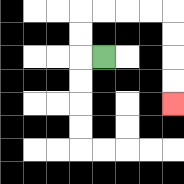{'start': '[4, 2]', 'end': '[7, 4]', 'path_directions': 'L,U,U,R,R,R,R,D,D,D,D', 'path_coordinates': '[[4, 2], [3, 2], [3, 1], [3, 0], [4, 0], [5, 0], [6, 0], [7, 0], [7, 1], [7, 2], [7, 3], [7, 4]]'}